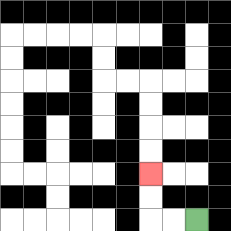{'start': '[8, 9]', 'end': '[6, 7]', 'path_directions': 'L,L,U,U', 'path_coordinates': '[[8, 9], [7, 9], [6, 9], [6, 8], [6, 7]]'}